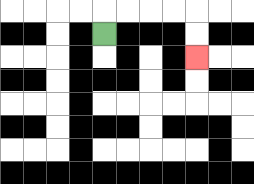{'start': '[4, 1]', 'end': '[8, 2]', 'path_directions': 'U,R,R,R,R,D,D', 'path_coordinates': '[[4, 1], [4, 0], [5, 0], [6, 0], [7, 0], [8, 0], [8, 1], [8, 2]]'}